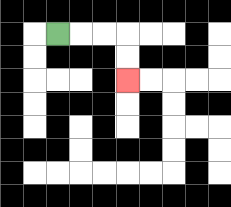{'start': '[2, 1]', 'end': '[5, 3]', 'path_directions': 'R,R,R,D,D', 'path_coordinates': '[[2, 1], [3, 1], [4, 1], [5, 1], [5, 2], [5, 3]]'}